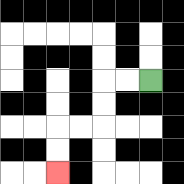{'start': '[6, 3]', 'end': '[2, 7]', 'path_directions': 'L,L,D,D,L,L,D,D', 'path_coordinates': '[[6, 3], [5, 3], [4, 3], [4, 4], [4, 5], [3, 5], [2, 5], [2, 6], [2, 7]]'}